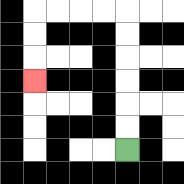{'start': '[5, 6]', 'end': '[1, 3]', 'path_directions': 'U,U,U,U,U,U,L,L,L,L,D,D,D', 'path_coordinates': '[[5, 6], [5, 5], [5, 4], [5, 3], [5, 2], [5, 1], [5, 0], [4, 0], [3, 0], [2, 0], [1, 0], [1, 1], [1, 2], [1, 3]]'}